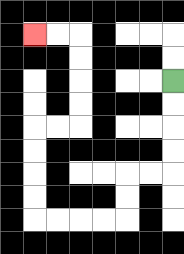{'start': '[7, 3]', 'end': '[1, 1]', 'path_directions': 'D,D,D,D,L,L,D,D,L,L,L,L,U,U,U,U,R,R,U,U,U,U,L,L', 'path_coordinates': '[[7, 3], [7, 4], [7, 5], [7, 6], [7, 7], [6, 7], [5, 7], [5, 8], [5, 9], [4, 9], [3, 9], [2, 9], [1, 9], [1, 8], [1, 7], [1, 6], [1, 5], [2, 5], [3, 5], [3, 4], [3, 3], [3, 2], [3, 1], [2, 1], [1, 1]]'}